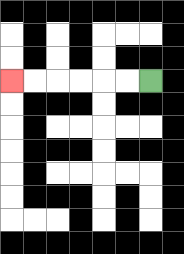{'start': '[6, 3]', 'end': '[0, 3]', 'path_directions': 'L,L,L,L,L,L', 'path_coordinates': '[[6, 3], [5, 3], [4, 3], [3, 3], [2, 3], [1, 3], [0, 3]]'}